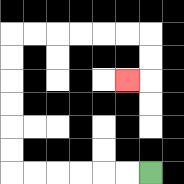{'start': '[6, 7]', 'end': '[5, 3]', 'path_directions': 'L,L,L,L,L,L,U,U,U,U,U,U,R,R,R,R,R,R,D,D,L', 'path_coordinates': '[[6, 7], [5, 7], [4, 7], [3, 7], [2, 7], [1, 7], [0, 7], [0, 6], [0, 5], [0, 4], [0, 3], [0, 2], [0, 1], [1, 1], [2, 1], [3, 1], [4, 1], [5, 1], [6, 1], [6, 2], [6, 3], [5, 3]]'}